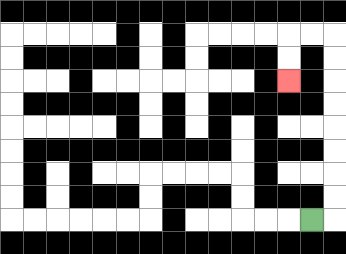{'start': '[13, 9]', 'end': '[12, 3]', 'path_directions': 'R,U,U,U,U,U,U,U,U,L,L,D,D', 'path_coordinates': '[[13, 9], [14, 9], [14, 8], [14, 7], [14, 6], [14, 5], [14, 4], [14, 3], [14, 2], [14, 1], [13, 1], [12, 1], [12, 2], [12, 3]]'}